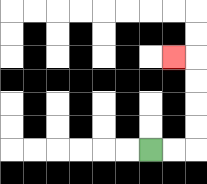{'start': '[6, 6]', 'end': '[7, 2]', 'path_directions': 'R,R,U,U,U,U,L', 'path_coordinates': '[[6, 6], [7, 6], [8, 6], [8, 5], [8, 4], [8, 3], [8, 2], [7, 2]]'}